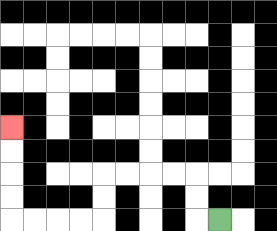{'start': '[9, 9]', 'end': '[0, 5]', 'path_directions': 'L,U,U,L,L,L,L,D,D,L,L,L,L,U,U,U,U', 'path_coordinates': '[[9, 9], [8, 9], [8, 8], [8, 7], [7, 7], [6, 7], [5, 7], [4, 7], [4, 8], [4, 9], [3, 9], [2, 9], [1, 9], [0, 9], [0, 8], [0, 7], [0, 6], [0, 5]]'}